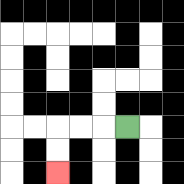{'start': '[5, 5]', 'end': '[2, 7]', 'path_directions': 'L,L,L,D,D', 'path_coordinates': '[[5, 5], [4, 5], [3, 5], [2, 5], [2, 6], [2, 7]]'}